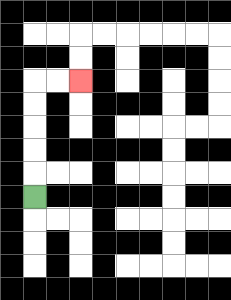{'start': '[1, 8]', 'end': '[3, 3]', 'path_directions': 'U,U,U,U,U,R,R', 'path_coordinates': '[[1, 8], [1, 7], [1, 6], [1, 5], [1, 4], [1, 3], [2, 3], [3, 3]]'}